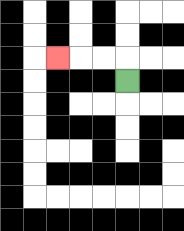{'start': '[5, 3]', 'end': '[2, 2]', 'path_directions': 'U,L,L,L', 'path_coordinates': '[[5, 3], [5, 2], [4, 2], [3, 2], [2, 2]]'}